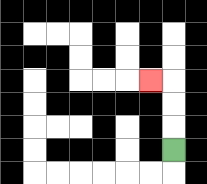{'start': '[7, 6]', 'end': '[6, 3]', 'path_directions': 'U,U,U,L', 'path_coordinates': '[[7, 6], [7, 5], [7, 4], [7, 3], [6, 3]]'}